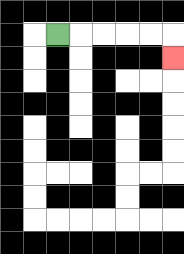{'start': '[2, 1]', 'end': '[7, 2]', 'path_directions': 'R,R,R,R,R,D', 'path_coordinates': '[[2, 1], [3, 1], [4, 1], [5, 1], [6, 1], [7, 1], [7, 2]]'}